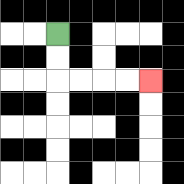{'start': '[2, 1]', 'end': '[6, 3]', 'path_directions': 'D,D,R,R,R,R', 'path_coordinates': '[[2, 1], [2, 2], [2, 3], [3, 3], [4, 3], [5, 3], [6, 3]]'}